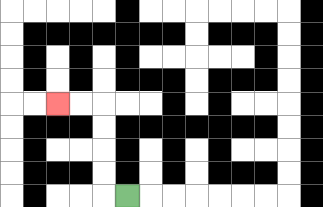{'start': '[5, 8]', 'end': '[2, 4]', 'path_directions': 'L,U,U,U,U,L,L', 'path_coordinates': '[[5, 8], [4, 8], [4, 7], [4, 6], [4, 5], [4, 4], [3, 4], [2, 4]]'}